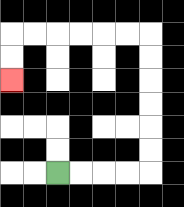{'start': '[2, 7]', 'end': '[0, 3]', 'path_directions': 'R,R,R,R,U,U,U,U,U,U,L,L,L,L,L,L,D,D', 'path_coordinates': '[[2, 7], [3, 7], [4, 7], [5, 7], [6, 7], [6, 6], [6, 5], [6, 4], [6, 3], [6, 2], [6, 1], [5, 1], [4, 1], [3, 1], [2, 1], [1, 1], [0, 1], [0, 2], [0, 3]]'}